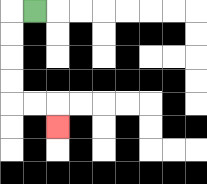{'start': '[1, 0]', 'end': '[2, 5]', 'path_directions': 'L,D,D,D,D,R,R,D', 'path_coordinates': '[[1, 0], [0, 0], [0, 1], [0, 2], [0, 3], [0, 4], [1, 4], [2, 4], [2, 5]]'}